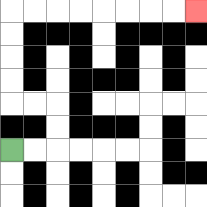{'start': '[0, 6]', 'end': '[8, 0]', 'path_directions': 'R,R,U,U,L,L,U,U,U,U,R,R,R,R,R,R,R,R', 'path_coordinates': '[[0, 6], [1, 6], [2, 6], [2, 5], [2, 4], [1, 4], [0, 4], [0, 3], [0, 2], [0, 1], [0, 0], [1, 0], [2, 0], [3, 0], [4, 0], [5, 0], [6, 0], [7, 0], [8, 0]]'}